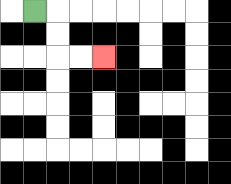{'start': '[1, 0]', 'end': '[4, 2]', 'path_directions': 'R,D,D,R,R', 'path_coordinates': '[[1, 0], [2, 0], [2, 1], [2, 2], [3, 2], [4, 2]]'}